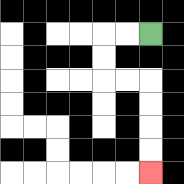{'start': '[6, 1]', 'end': '[6, 7]', 'path_directions': 'L,L,D,D,R,R,D,D,D,D', 'path_coordinates': '[[6, 1], [5, 1], [4, 1], [4, 2], [4, 3], [5, 3], [6, 3], [6, 4], [6, 5], [6, 6], [6, 7]]'}